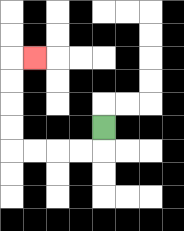{'start': '[4, 5]', 'end': '[1, 2]', 'path_directions': 'D,L,L,L,L,U,U,U,U,R', 'path_coordinates': '[[4, 5], [4, 6], [3, 6], [2, 6], [1, 6], [0, 6], [0, 5], [0, 4], [0, 3], [0, 2], [1, 2]]'}